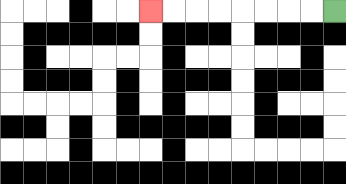{'start': '[14, 0]', 'end': '[6, 0]', 'path_directions': 'L,L,L,L,L,L,L,L', 'path_coordinates': '[[14, 0], [13, 0], [12, 0], [11, 0], [10, 0], [9, 0], [8, 0], [7, 0], [6, 0]]'}